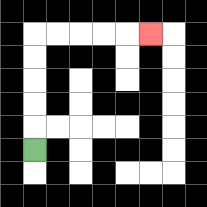{'start': '[1, 6]', 'end': '[6, 1]', 'path_directions': 'U,U,U,U,U,R,R,R,R,R', 'path_coordinates': '[[1, 6], [1, 5], [1, 4], [1, 3], [1, 2], [1, 1], [2, 1], [3, 1], [4, 1], [5, 1], [6, 1]]'}